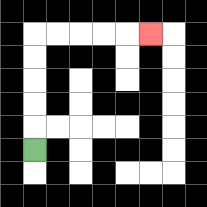{'start': '[1, 6]', 'end': '[6, 1]', 'path_directions': 'U,U,U,U,U,R,R,R,R,R', 'path_coordinates': '[[1, 6], [1, 5], [1, 4], [1, 3], [1, 2], [1, 1], [2, 1], [3, 1], [4, 1], [5, 1], [6, 1]]'}